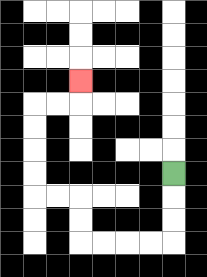{'start': '[7, 7]', 'end': '[3, 3]', 'path_directions': 'D,D,D,L,L,L,L,U,U,L,L,U,U,U,U,R,R,U', 'path_coordinates': '[[7, 7], [7, 8], [7, 9], [7, 10], [6, 10], [5, 10], [4, 10], [3, 10], [3, 9], [3, 8], [2, 8], [1, 8], [1, 7], [1, 6], [1, 5], [1, 4], [2, 4], [3, 4], [3, 3]]'}